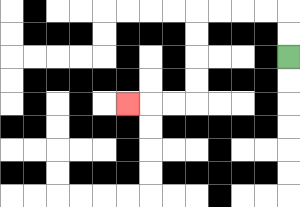{'start': '[12, 2]', 'end': '[5, 4]', 'path_directions': 'U,U,L,L,L,L,D,D,D,D,L,L,L', 'path_coordinates': '[[12, 2], [12, 1], [12, 0], [11, 0], [10, 0], [9, 0], [8, 0], [8, 1], [8, 2], [8, 3], [8, 4], [7, 4], [6, 4], [5, 4]]'}